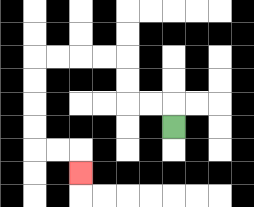{'start': '[7, 5]', 'end': '[3, 7]', 'path_directions': 'U,L,L,U,U,L,L,L,L,D,D,D,D,R,R,D', 'path_coordinates': '[[7, 5], [7, 4], [6, 4], [5, 4], [5, 3], [5, 2], [4, 2], [3, 2], [2, 2], [1, 2], [1, 3], [1, 4], [1, 5], [1, 6], [2, 6], [3, 6], [3, 7]]'}